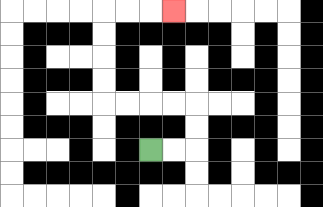{'start': '[6, 6]', 'end': '[7, 0]', 'path_directions': 'R,R,U,U,L,L,L,L,U,U,U,U,R,R,R', 'path_coordinates': '[[6, 6], [7, 6], [8, 6], [8, 5], [8, 4], [7, 4], [6, 4], [5, 4], [4, 4], [4, 3], [4, 2], [4, 1], [4, 0], [5, 0], [6, 0], [7, 0]]'}